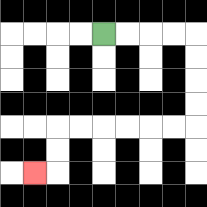{'start': '[4, 1]', 'end': '[1, 7]', 'path_directions': 'R,R,R,R,D,D,D,D,L,L,L,L,L,L,D,D,L', 'path_coordinates': '[[4, 1], [5, 1], [6, 1], [7, 1], [8, 1], [8, 2], [8, 3], [8, 4], [8, 5], [7, 5], [6, 5], [5, 5], [4, 5], [3, 5], [2, 5], [2, 6], [2, 7], [1, 7]]'}